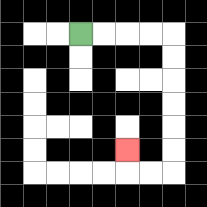{'start': '[3, 1]', 'end': '[5, 6]', 'path_directions': 'R,R,R,R,D,D,D,D,D,D,L,L,U', 'path_coordinates': '[[3, 1], [4, 1], [5, 1], [6, 1], [7, 1], [7, 2], [7, 3], [7, 4], [7, 5], [7, 6], [7, 7], [6, 7], [5, 7], [5, 6]]'}